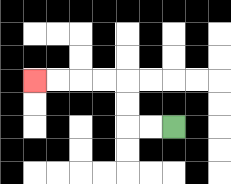{'start': '[7, 5]', 'end': '[1, 3]', 'path_directions': 'L,L,U,U,L,L,L,L', 'path_coordinates': '[[7, 5], [6, 5], [5, 5], [5, 4], [5, 3], [4, 3], [3, 3], [2, 3], [1, 3]]'}